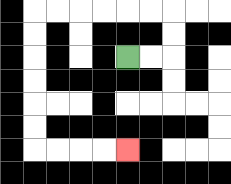{'start': '[5, 2]', 'end': '[5, 6]', 'path_directions': 'R,R,U,U,L,L,L,L,L,L,D,D,D,D,D,D,R,R,R,R', 'path_coordinates': '[[5, 2], [6, 2], [7, 2], [7, 1], [7, 0], [6, 0], [5, 0], [4, 0], [3, 0], [2, 0], [1, 0], [1, 1], [1, 2], [1, 3], [1, 4], [1, 5], [1, 6], [2, 6], [3, 6], [4, 6], [5, 6]]'}